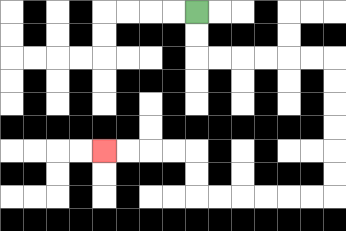{'start': '[8, 0]', 'end': '[4, 6]', 'path_directions': 'D,D,R,R,R,R,R,R,D,D,D,D,D,D,L,L,L,L,L,L,U,U,L,L,L,L', 'path_coordinates': '[[8, 0], [8, 1], [8, 2], [9, 2], [10, 2], [11, 2], [12, 2], [13, 2], [14, 2], [14, 3], [14, 4], [14, 5], [14, 6], [14, 7], [14, 8], [13, 8], [12, 8], [11, 8], [10, 8], [9, 8], [8, 8], [8, 7], [8, 6], [7, 6], [6, 6], [5, 6], [4, 6]]'}